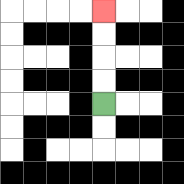{'start': '[4, 4]', 'end': '[4, 0]', 'path_directions': 'U,U,U,U', 'path_coordinates': '[[4, 4], [4, 3], [4, 2], [4, 1], [4, 0]]'}